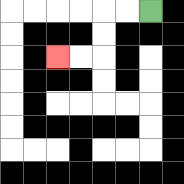{'start': '[6, 0]', 'end': '[2, 2]', 'path_directions': 'L,L,D,D,L,L', 'path_coordinates': '[[6, 0], [5, 0], [4, 0], [4, 1], [4, 2], [3, 2], [2, 2]]'}